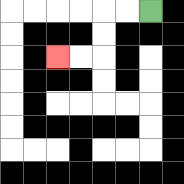{'start': '[6, 0]', 'end': '[2, 2]', 'path_directions': 'L,L,D,D,L,L', 'path_coordinates': '[[6, 0], [5, 0], [4, 0], [4, 1], [4, 2], [3, 2], [2, 2]]'}